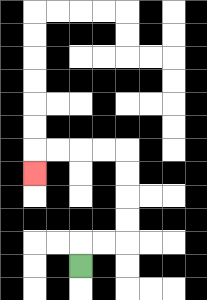{'start': '[3, 11]', 'end': '[1, 7]', 'path_directions': 'U,R,R,U,U,U,U,L,L,L,L,D', 'path_coordinates': '[[3, 11], [3, 10], [4, 10], [5, 10], [5, 9], [5, 8], [5, 7], [5, 6], [4, 6], [3, 6], [2, 6], [1, 6], [1, 7]]'}